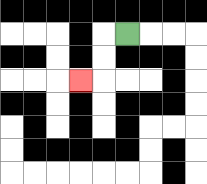{'start': '[5, 1]', 'end': '[3, 3]', 'path_directions': 'L,D,D,L', 'path_coordinates': '[[5, 1], [4, 1], [4, 2], [4, 3], [3, 3]]'}